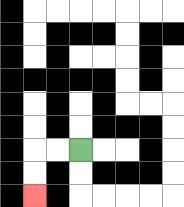{'start': '[3, 6]', 'end': '[1, 8]', 'path_directions': 'L,L,D,D', 'path_coordinates': '[[3, 6], [2, 6], [1, 6], [1, 7], [1, 8]]'}